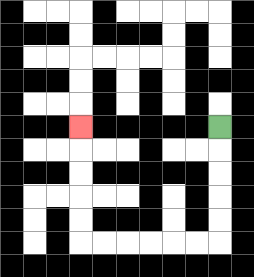{'start': '[9, 5]', 'end': '[3, 5]', 'path_directions': 'D,D,D,D,D,L,L,L,L,L,L,U,U,U,U,U', 'path_coordinates': '[[9, 5], [9, 6], [9, 7], [9, 8], [9, 9], [9, 10], [8, 10], [7, 10], [6, 10], [5, 10], [4, 10], [3, 10], [3, 9], [3, 8], [3, 7], [3, 6], [3, 5]]'}